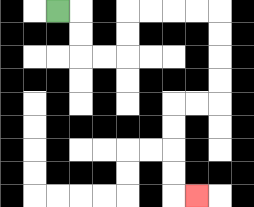{'start': '[2, 0]', 'end': '[8, 8]', 'path_directions': 'R,D,D,R,R,U,U,R,R,R,R,D,D,D,D,L,L,D,D,D,D,R', 'path_coordinates': '[[2, 0], [3, 0], [3, 1], [3, 2], [4, 2], [5, 2], [5, 1], [5, 0], [6, 0], [7, 0], [8, 0], [9, 0], [9, 1], [9, 2], [9, 3], [9, 4], [8, 4], [7, 4], [7, 5], [7, 6], [7, 7], [7, 8], [8, 8]]'}